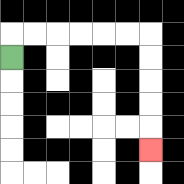{'start': '[0, 2]', 'end': '[6, 6]', 'path_directions': 'U,R,R,R,R,R,R,D,D,D,D,D', 'path_coordinates': '[[0, 2], [0, 1], [1, 1], [2, 1], [3, 1], [4, 1], [5, 1], [6, 1], [6, 2], [6, 3], [6, 4], [6, 5], [6, 6]]'}